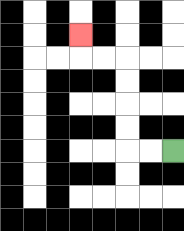{'start': '[7, 6]', 'end': '[3, 1]', 'path_directions': 'L,L,U,U,U,U,L,L,U', 'path_coordinates': '[[7, 6], [6, 6], [5, 6], [5, 5], [5, 4], [5, 3], [5, 2], [4, 2], [3, 2], [3, 1]]'}